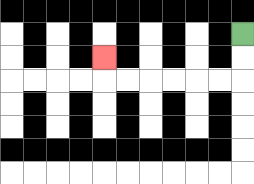{'start': '[10, 1]', 'end': '[4, 2]', 'path_directions': 'D,D,L,L,L,L,L,L,U', 'path_coordinates': '[[10, 1], [10, 2], [10, 3], [9, 3], [8, 3], [7, 3], [6, 3], [5, 3], [4, 3], [4, 2]]'}